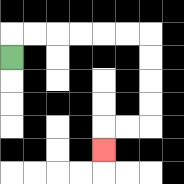{'start': '[0, 2]', 'end': '[4, 6]', 'path_directions': 'U,R,R,R,R,R,R,D,D,D,D,L,L,D', 'path_coordinates': '[[0, 2], [0, 1], [1, 1], [2, 1], [3, 1], [4, 1], [5, 1], [6, 1], [6, 2], [6, 3], [6, 4], [6, 5], [5, 5], [4, 5], [4, 6]]'}